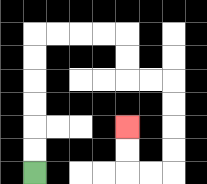{'start': '[1, 7]', 'end': '[5, 5]', 'path_directions': 'U,U,U,U,U,U,R,R,R,R,D,D,R,R,D,D,D,D,L,L,U,U', 'path_coordinates': '[[1, 7], [1, 6], [1, 5], [1, 4], [1, 3], [1, 2], [1, 1], [2, 1], [3, 1], [4, 1], [5, 1], [5, 2], [5, 3], [6, 3], [7, 3], [7, 4], [7, 5], [7, 6], [7, 7], [6, 7], [5, 7], [5, 6], [5, 5]]'}